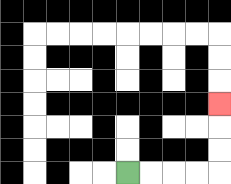{'start': '[5, 7]', 'end': '[9, 4]', 'path_directions': 'R,R,R,R,U,U,U', 'path_coordinates': '[[5, 7], [6, 7], [7, 7], [8, 7], [9, 7], [9, 6], [9, 5], [9, 4]]'}